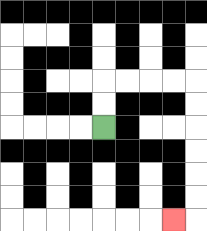{'start': '[4, 5]', 'end': '[7, 9]', 'path_directions': 'U,U,R,R,R,R,D,D,D,D,D,D,L', 'path_coordinates': '[[4, 5], [4, 4], [4, 3], [5, 3], [6, 3], [7, 3], [8, 3], [8, 4], [8, 5], [8, 6], [8, 7], [8, 8], [8, 9], [7, 9]]'}